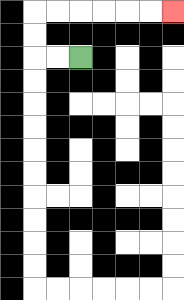{'start': '[3, 2]', 'end': '[7, 0]', 'path_directions': 'L,L,U,U,R,R,R,R,R,R', 'path_coordinates': '[[3, 2], [2, 2], [1, 2], [1, 1], [1, 0], [2, 0], [3, 0], [4, 0], [5, 0], [6, 0], [7, 0]]'}